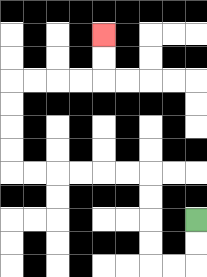{'start': '[8, 9]', 'end': '[4, 1]', 'path_directions': 'D,D,L,L,U,U,U,U,L,L,L,L,L,L,U,U,U,U,R,R,R,R,U,U', 'path_coordinates': '[[8, 9], [8, 10], [8, 11], [7, 11], [6, 11], [6, 10], [6, 9], [6, 8], [6, 7], [5, 7], [4, 7], [3, 7], [2, 7], [1, 7], [0, 7], [0, 6], [0, 5], [0, 4], [0, 3], [1, 3], [2, 3], [3, 3], [4, 3], [4, 2], [4, 1]]'}